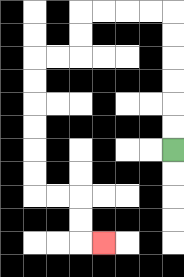{'start': '[7, 6]', 'end': '[4, 10]', 'path_directions': 'U,U,U,U,U,U,L,L,L,L,D,D,L,L,D,D,D,D,D,D,R,R,D,D,R', 'path_coordinates': '[[7, 6], [7, 5], [7, 4], [7, 3], [7, 2], [7, 1], [7, 0], [6, 0], [5, 0], [4, 0], [3, 0], [3, 1], [3, 2], [2, 2], [1, 2], [1, 3], [1, 4], [1, 5], [1, 6], [1, 7], [1, 8], [2, 8], [3, 8], [3, 9], [3, 10], [4, 10]]'}